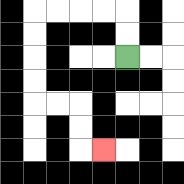{'start': '[5, 2]', 'end': '[4, 6]', 'path_directions': 'U,U,L,L,L,L,D,D,D,D,R,R,D,D,R', 'path_coordinates': '[[5, 2], [5, 1], [5, 0], [4, 0], [3, 0], [2, 0], [1, 0], [1, 1], [1, 2], [1, 3], [1, 4], [2, 4], [3, 4], [3, 5], [3, 6], [4, 6]]'}